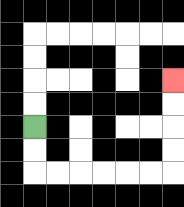{'start': '[1, 5]', 'end': '[7, 3]', 'path_directions': 'D,D,R,R,R,R,R,R,U,U,U,U', 'path_coordinates': '[[1, 5], [1, 6], [1, 7], [2, 7], [3, 7], [4, 7], [5, 7], [6, 7], [7, 7], [7, 6], [7, 5], [7, 4], [7, 3]]'}